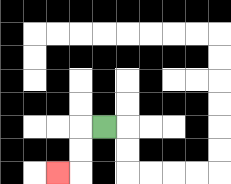{'start': '[4, 5]', 'end': '[2, 7]', 'path_directions': 'L,D,D,L', 'path_coordinates': '[[4, 5], [3, 5], [3, 6], [3, 7], [2, 7]]'}